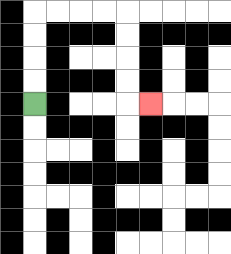{'start': '[1, 4]', 'end': '[6, 4]', 'path_directions': 'U,U,U,U,R,R,R,R,D,D,D,D,R', 'path_coordinates': '[[1, 4], [1, 3], [1, 2], [1, 1], [1, 0], [2, 0], [3, 0], [4, 0], [5, 0], [5, 1], [5, 2], [5, 3], [5, 4], [6, 4]]'}